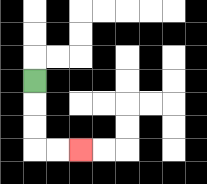{'start': '[1, 3]', 'end': '[3, 6]', 'path_directions': 'D,D,D,R,R', 'path_coordinates': '[[1, 3], [1, 4], [1, 5], [1, 6], [2, 6], [3, 6]]'}